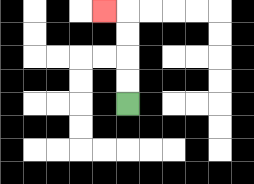{'start': '[5, 4]', 'end': '[4, 0]', 'path_directions': 'U,U,U,U,L', 'path_coordinates': '[[5, 4], [5, 3], [5, 2], [5, 1], [5, 0], [4, 0]]'}